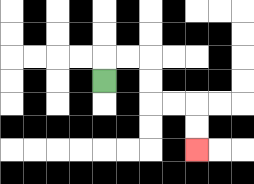{'start': '[4, 3]', 'end': '[8, 6]', 'path_directions': 'U,R,R,D,D,R,R,D,D', 'path_coordinates': '[[4, 3], [4, 2], [5, 2], [6, 2], [6, 3], [6, 4], [7, 4], [8, 4], [8, 5], [8, 6]]'}